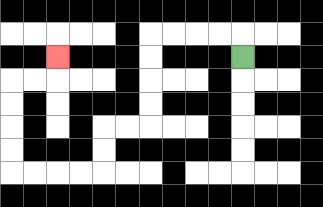{'start': '[10, 2]', 'end': '[2, 2]', 'path_directions': 'U,L,L,L,L,D,D,D,D,L,L,D,D,L,L,L,L,U,U,U,U,R,R,U', 'path_coordinates': '[[10, 2], [10, 1], [9, 1], [8, 1], [7, 1], [6, 1], [6, 2], [6, 3], [6, 4], [6, 5], [5, 5], [4, 5], [4, 6], [4, 7], [3, 7], [2, 7], [1, 7], [0, 7], [0, 6], [0, 5], [0, 4], [0, 3], [1, 3], [2, 3], [2, 2]]'}